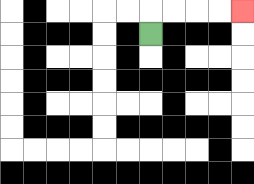{'start': '[6, 1]', 'end': '[10, 0]', 'path_directions': 'U,R,R,R,R', 'path_coordinates': '[[6, 1], [6, 0], [7, 0], [8, 0], [9, 0], [10, 0]]'}